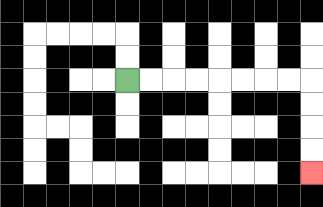{'start': '[5, 3]', 'end': '[13, 7]', 'path_directions': 'R,R,R,R,R,R,R,R,D,D,D,D', 'path_coordinates': '[[5, 3], [6, 3], [7, 3], [8, 3], [9, 3], [10, 3], [11, 3], [12, 3], [13, 3], [13, 4], [13, 5], [13, 6], [13, 7]]'}